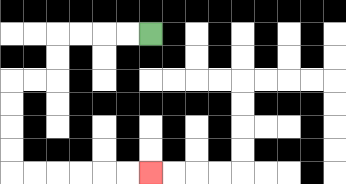{'start': '[6, 1]', 'end': '[6, 7]', 'path_directions': 'L,L,L,L,D,D,L,L,D,D,D,D,R,R,R,R,R,R', 'path_coordinates': '[[6, 1], [5, 1], [4, 1], [3, 1], [2, 1], [2, 2], [2, 3], [1, 3], [0, 3], [0, 4], [0, 5], [0, 6], [0, 7], [1, 7], [2, 7], [3, 7], [4, 7], [5, 7], [6, 7]]'}